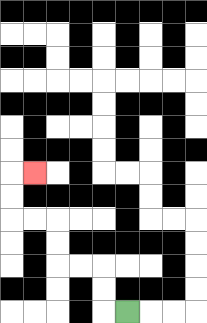{'start': '[5, 13]', 'end': '[1, 7]', 'path_directions': 'L,U,U,L,L,U,U,L,L,U,U,R', 'path_coordinates': '[[5, 13], [4, 13], [4, 12], [4, 11], [3, 11], [2, 11], [2, 10], [2, 9], [1, 9], [0, 9], [0, 8], [0, 7], [1, 7]]'}